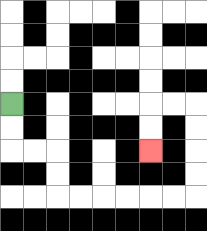{'start': '[0, 4]', 'end': '[6, 6]', 'path_directions': 'D,D,R,R,D,D,R,R,R,R,R,R,U,U,U,U,L,L,D,D', 'path_coordinates': '[[0, 4], [0, 5], [0, 6], [1, 6], [2, 6], [2, 7], [2, 8], [3, 8], [4, 8], [5, 8], [6, 8], [7, 8], [8, 8], [8, 7], [8, 6], [8, 5], [8, 4], [7, 4], [6, 4], [6, 5], [6, 6]]'}